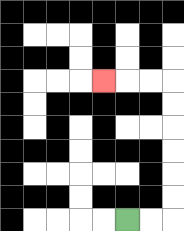{'start': '[5, 9]', 'end': '[4, 3]', 'path_directions': 'R,R,U,U,U,U,U,U,L,L,L', 'path_coordinates': '[[5, 9], [6, 9], [7, 9], [7, 8], [7, 7], [7, 6], [7, 5], [7, 4], [7, 3], [6, 3], [5, 3], [4, 3]]'}